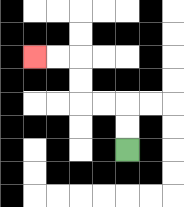{'start': '[5, 6]', 'end': '[1, 2]', 'path_directions': 'U,U,L,L,U,U,L,L', 'path_coordinates': '[[5, 6], [5, 5], [5, 4], [4, 4], [3, 4], [3, 3], [3, 2], [2, 2], [1, 2]]'}